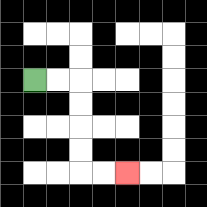{'start': '[1, 3]', 'end': '[5, 7]', 'path_directions': 'R,R,D,D,D,D,R,R', 'path_coordinates': '[[1, 3], [2, 3], [3, 3], [3, 4], [3, 5], [3, 6], [3, 7], [4, 7], [5, 7]]'}